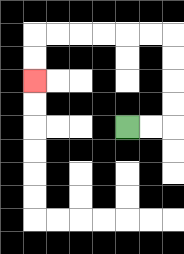{'start': '[5, 5]', 'end': '[1, 3]', 'path_directions': 'R,R,U,U,U,U,L,L,L,L,L,L,D,D', 'path_coordinates': '[[5, 5], [6, 5], [7, 5], [7, 4], [7, 3], [7, 2], [7, 1], [6, 1], [5, 1], [4, 1], [3, 1], [2, 1], [1, 1], [1, 2], [1, 3]]'}